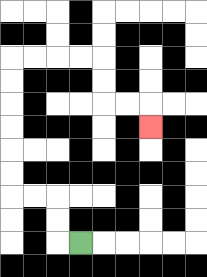{'start': '[3, 10]', 'end': '[6, 5]', 'path_directions': 'L,U,U,L,L,U,U,U,U,U,U,R,R,R,R,D,D,R,R,D', 'path_coordinates': '[[3, 10], [2, 10], [2, 9], [2, 8], [1, 8], [0, 8], [0, 7], [0, 6], [0, 5], [0, 4], [0, 3], [0, 2], [1, 2], [2, 2], [3, 2], [4, 2], [4, 3], [4, 4], [5, 4], [6, 4], [6, 5]]'}